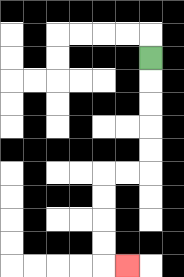{'start': '[6, 2]', 'end': '[5, 11]', 'path_directions': 'D,D,D,D,D,L,L,D,D,D,D,R', 'path_coordinates': '[[6, 2], [6, 3], [6, 4], [6, 5], [6, 6], [6, 7], [5, 7], [4, 7], [4, 8], [4, 9], [4, 10], [4, 11], [5, 11]]'}